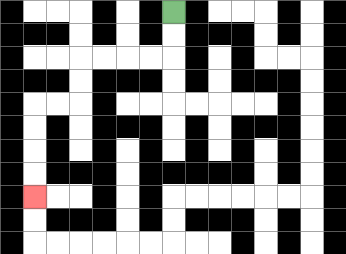{'start': '[7, 0]', 'end': '[1, 8]', 'path_directions': 'D,D,L,L,L,L,D,D,L,L,D,D,D,D', 'path_coordinates': '[[7, 0], [7, 1], [7, 2], [6, 2], [5, 2], [4, 2], [3, 2], [3, 3], [3, 4], [2, 4], [1, 4], [1, 5], [1, 6], [1, 7], [1, 8]]'}